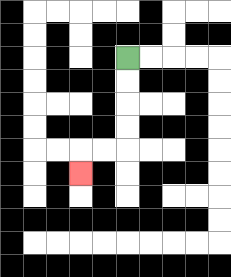{'start': '[5, 2]', 'end': '[3, 7]', 'path_directions': 'D,D,D,D,L,L,D', 'path_coordinates': '[[5, 2], [5, 3], [5, 4], [5, 5], [5, 6], [4, 6], [3, 6], [3, 7]]'}